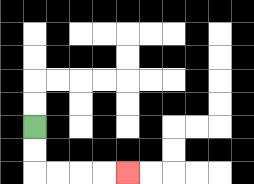{'start': '[1, 5]', 'end': '[5, 7]', 'path_directions': 'D,D,R,R,R,R', 'path_coordinates': '[[1, 5], [1, 6], [1, 7], [2, 7], [3, 7], [4, 7], [5, 7]]'}